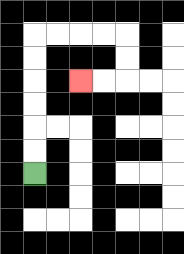{'start': '[1, 7]', 'end': '[3, 3]', 'path_directions': 'U,U,U,U,U,U,R,R,R,R,D,D,L,L', 'path_coordinates': '[[1, 7], [1, 6], [1, 5], [1, 4], [1, 3], [1, 2], [1, 1], [2, 1], [3, 1], [4, 1], [5, 1], [5, 2], [5, 3], [4, 3], [3, 3]]'}